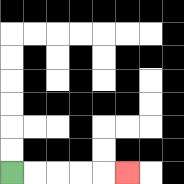{'start': '[0, 7]', 'end': '[5, 7]', 'path_directions': 'R,R,R,R,R', 'path_coordinates': '[[0, 7], [1, 7], [2, 7], [3, 7], [4, 7], [5, 7]]'}